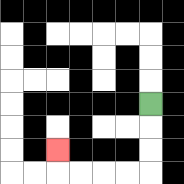{'start': '[6, 4]', 'end': '[2, 6]', 'path_directions': 'D,D,D,L,L,L,L,U', 'path_coordinates': '[[6, 4], [6, 5], [6, 6], [6, 7], [5, 7], [4, 7], [3, 7], [2, 7], [2, 6]]'}